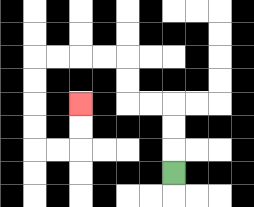{'start': '[7, 7]', 'end': '[3, 4]', 'path_directions': 'U,U,U,L,L,U,U,L,L,L,L,D,D,D,D,R,R,U,U', 'path_coordinates': '[[7, 7], [7, 6], [7, 5], [7, 4], [6, 4], [5, 4], [5, 3], [5, 2], [4, 2], [3, 2], [2, 2], [1, 2], [1, 3], [1, 4], [1, 5], [1, 6], [2, 6], [3, 6], [3, 5], [3, 4]]'}